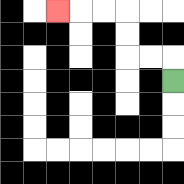{'start': '[7, 3]', 'end': '[2, 0]', 'path_directions': 'U,L,L,U,U,L,L,L', 'path_coordinates': '[[7, 3], [7, 2], [6, 2], [5, 2], [5, 1], [5, 0], [4, 0], [3, 0], [2, 0]]'}